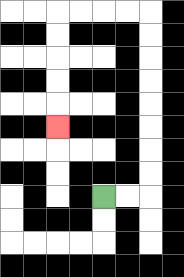{'start': '[4, 8]', 'end': '[2, 5]', 'path_directions': 'R,R,U,U,U,U,U,U,U,U,L,L,L,L,D,D,D,D,D', 'path_coordinates': '[[4, 8], [5, 8], [6, 8], [6, 7], [6, 6], [6, 5], [6, 4], [6, 3], [6, 2], [6, 1], [6, 0], [5, 0], [4, 0], [3, 0], [2, 0], [2, 1], [2, 2], [2, 3], [2, 4], [2, 5]]'}